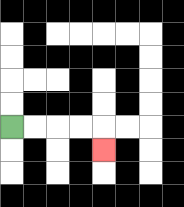{'start': '[0, 5]', 'end': '[4, 6]', 'path_directions': 'R,R,R,R,D', 'path_coordinates': '[[0, 5], [1, 5], [2, 5], [3, 5], [4, 5], [4, 6]]'}